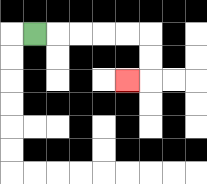{'start': '[1, 1]', 'end': '[5, 3]', 'path_directions': 'R,R,R,R,R,D,D,L', 'path_coordinates': '[[1, 1], [2, 1], [3, 1], [4, 1], [5, 1], [6, 1], [6, 2], [6, 3], [5, 3]]'}